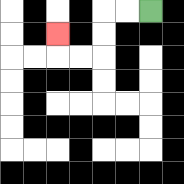{'start': '[6, 0]', 'end': '[2, 1]', 'path_directions': 'L,L,D,D,L,L,U', 'path_coordinates': '[[6, 0], [5, 0], [4, 0], [4, 1], [4, 2], [3, 2], [2, 2], [2, 1]]'}